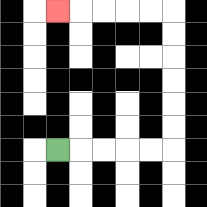{'start': '[2, 6]', 'end': '[2, 0]', 'path_directions': 'R,R,R,R,R,U,U,U,U,U,U,L,L,L,L,L', 'path_coordinates': '[[2, 6], [3, 6], [4, 6], [5, 6], [6, 6], [7, 6], [7, 5], [7, 4], [7, 3], [7, 2], [7, 1], [7, 0], [6, 0], [5, 0], [4, 0], [3, 0], [2, 0]]'}